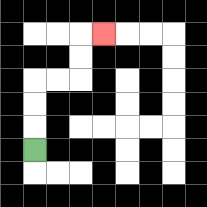{'start': '[1, 6]', 'end': '[4, 1]', 'path_directions': 'U,U,U,R,R,U,U,R', 'path_coordinates': '[[1, 6], [1, 5], [1, 4], [1, 3], [2, 3], [3, 3], [3, 2], [3, 1], [4, 1]]'}